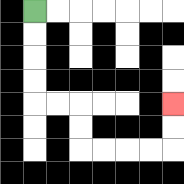{'start': '[1, 0]', 'end': '[7, 4]', 'path_directions': 'D,D,D,D,R,R,D,D,R,R,R,R,U,U', 'path_coordinates': '[[1, 0], [1, 1], [1, 2], [1, 3], [1, 4], [2, 4], [3, 4], [3, 5], [3, 6], [4, 6], [5, 6], [6, 6], [7, 6], [7, 5], [7, 4]]'}